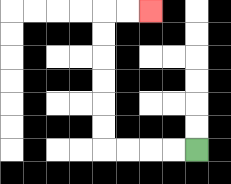{'start': '[8, 6]', 'end': '[6, 0]', 'path_directions': 'L,L,L,L,U,U,U,U,U,U,R,R', 'path_coordinates': '[[8, 6], [7, 6], [6, 6], [5, 6], [4, 6], [4, 5], [4, 4], [4, 3], [4, 2], [4, 1], [4, 0], [5, 0], [6, 0]]'}